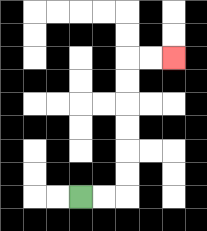{'start': '[3, 8]', 'end': '[7, 2]', 'path_directions': 'R,R,U,U,U,U,U,U,R,R', 'path_coordinates': '[[3, 8], [4, 8], [5, 8], [5, 7], [5, 6], [5, 5], [5, 4], [5, 3], [5, 2], [6, 2], [7, 2]]'}